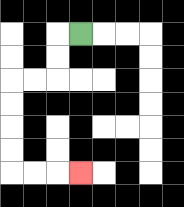{'start': '[3, 1]', 'end': '[3, 7]', 'path_directions': 'L,D,D,L,L,D,D,D,D,R,R,R', 'path_coordinates': '[[3, 1], [2, 1], [2, 2], [2, 3], [1, 3], [0, 3], [0, 4], [0, 5], [0, 6], [0, 7], [1, 7], [2, 7], [3, 7]]'}